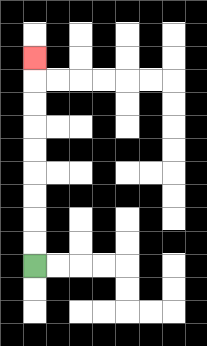{'start': '[1, 11]', 'end': '[1, 2]', 'path_directions': 'U,U,U,U,U,U,U,U,U', 'path_coordinates': '[[1, 11], [1, 10], [1, 9], [1, 8], [1, 7], [1, 6], [1, 5], [1, 4], [1, 3], [1, 2]]'}